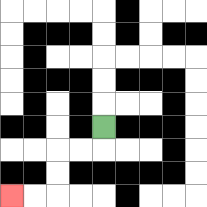{'start': '[4, 5]', 'end': '[0, 8]', 'path_directions': 'D,L,L,D,D,L,L', 'path_coordinates': '[[4, 5], [4, 6], [3, 6], [2, 6], [2, 7], [2, 8], [1, 8], [0, 8]]'}